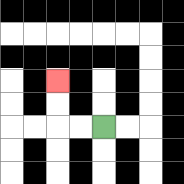{'start': '[4, 5]', 'end': '[2, 3]', 'path_directions': 'L,L,U,U', 'path_coordinates': '[[4, 5], [3, 5], [2, 5], [2, 4], [2, 3]]'}